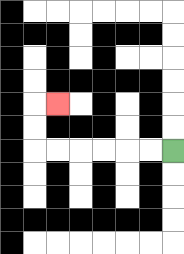{'start': '[7, 6]', 'end': '[2, 4]', 'path_directions': 'L,L,L,L,L,L,U,U,R', 'path_coordinates': '[[7, 6], [6, 6], [5, 6], [4, 6], [3, 6], [2, 6], [1, 6], [1, 5], [1, 4], [2, 4]]'}